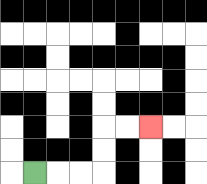{'start': '[1, 7]', 'end': '[6, 5]', 'path_directions': 'R,R,R,U,U,R,R', 'path_coordinates': '[[1, 7], [2, 7], [3, 7], [4, 7], [4, 6], [4, 5], [5, 5], [6, 5]]'}